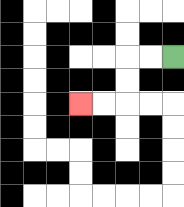{'start': '[7, 2]', 'end': '[3, 4]', 'path_directions': 'L,L,D,D,L,L', 'path_coordinates': '[[7, 2], [6, 2], [5, 2], [5, 3], [5, 4], [4, 4], [3, 4]]'}